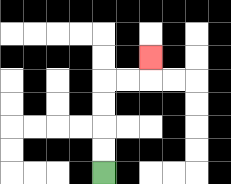{'start': '[4, 7]', 'end': '[6, 2]', 'path_directions': 'U,U,U,U,R,R,U', 'path_coordinates': '[[4, 7], [4, 6], [4, 5], [4, 4], [4, 3], [5, 3], [6, 3], [6, 2]]'}